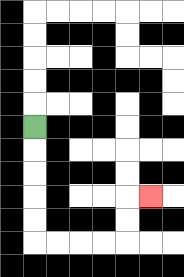{'start': '[1, 5]', 'end': '[6, 8]', 'path_directions': 'D,D,D,D,D,R,R,R,R,U,U,R', 'path_coordinates': '[[1, 5], [1, 6], [1, 7], [1, 8], [1, 9], [1, 10], [2, 10], [3, 10], [4, 10], [5, 10], [5, 9], [5, 8], [6, 8]]'}